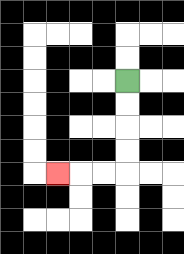{'start': '[5, 3]', 'end': '[2, 7]', 'path_directions': 'D,D,D,D,L,L,L', 'path_coordinates': '[[5, 3], [5, 4], [5, 5], [5, 6], [5, 7], [4, 7], [3, 7], [2, 7]]'}